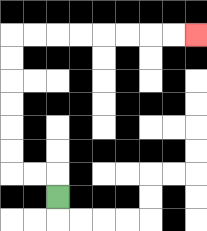{'start': '[2, 8]', 'end': '[8, 1]', 'path_directions': 'U,L,L,U,U,U,U,U,U,R,R,R,R,R,R,R,R', 'path_coordinates': '[[2, 8], [2, 7], [1, 7], [0, 7], [0, 6], [0, 5], [0, 4], [0, 3], [0, 2], [0, 1], [1, 1], [2, 1], [3, 1], [4, 1], [5, 1], [6, 1], [7, 1], [8, 1]]'}